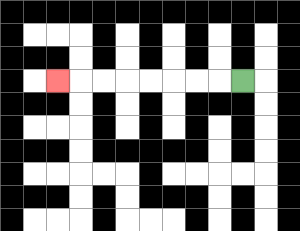{'start': '[10, 3]', 'end': '[2, 3]', 'path_directions': 'L,L,L,L,L,L,L,L', 'path_coordinates': '[[10, 3], [9, 3], [8, 3], [7, 3], [6, 3], [5, 3], [4, 3], [3, 3], [2, 3]]'}